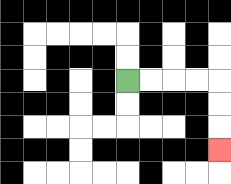{'start': '[5, 3]', 'end': '[9, 6]', 'path_directions': 'R,R,R,R,D,D,D', 'path_coordinates': '[[5, 3], [6, 3], [7, 3], [8, 3], [9, 3], [9, 4], [9, 5], [9, 6]]'}